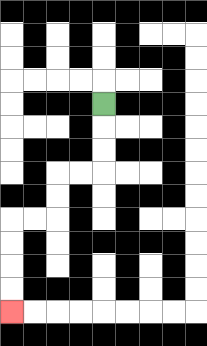{'start': '[4, 4]', 'end': '[0, 13]', 'path_directions': 'D,D,D,L,L,D,D,L,L,D,D,D,D', 'path_coordinates': '[[4, 4], [4, 5], [4, 6], [4, 7], [3, 7], [2, 7], [2, 8], [2, 9], [1, 9], [0, 9], [0, 10], [0, 11], [0, 12], [0, 13]]'}